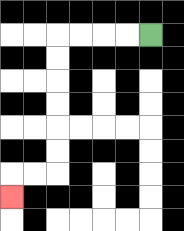{'start': '[6, 1]', 'end': '[0, 8]', 'path_directions': 'L,L,L,L,D,D,D,D,D,D,L,L,D', 'path_coordinates': '[[6, 1], [5, 1], [4, 1], [3, 1], [2, 1], [2, 2], [2, 3], [2, 4], [2, 5], [2, 6], [2, 7], [1, 7], [0, 7], [0, 8]]'}